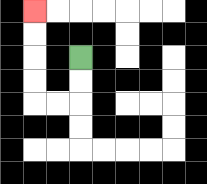{'start': '[3, 2]', 'end': '[1, 0]', 'path_directions': 'D,D,L,L,U,U,U,U', 'path_coordinates': '[[3, 2], [3, 3], [3, 4], [2, 4], [1, 4], [1, 3], [1, 2], [1, 1], [1, 0]]'}